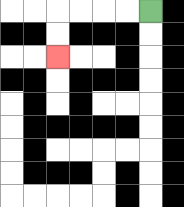{'start': '[6, 0]', 'end': '[2, 2]', 'path_directions': 'L,L,L,L,D,D', 'path_coordinates': '[[6, 0], [5, 0], [4, 0], [3, 0], [2, 0], [2, 1], [2, 2]]'}